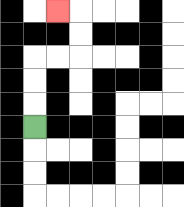{'start': '[1, 5]', 'end': '[2, 0]', 'path_directions': 'U,U,U,R,R,U,U,L', 'path_coordinates': '[[1, 5], [1, 4], [1, 3], [1, 2], [2, 2], [3, 2], [3, 1], [3, 0], [2, 0]]'}